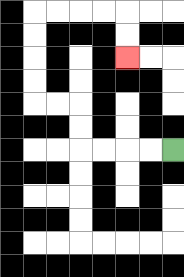{'start': '[7, 6]', 'end': '[5, 2]', 'path_directions': 'L,L,L,L,U,U,L,L,U,U,U,U,R,R,R,R,D,D', 'path_coordinates': '[[7, 6], [6, 6], [5, 6], [4, 6], [3, 6], [3, 5], [3, 4], [2, 4], [1, 4], [1, 3], [1, 2], [1, 1], [1, 0], [2, 0], [3, 0], [4, 0], [5, 0], [5, 1], [5, 2]]'}